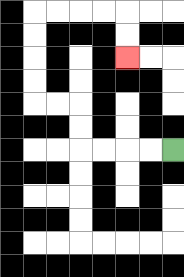{'start': '[7, 6]', 'end': '[5, 2]', 'path_directions': 'L,L,L,L,U,U,L,L,U,U,U,U,R,R,R,R,D,D', 'path_coordinates': '[[7, 6], [6, 6], [5, 6], [4, 6], [3, 6], [3, 5], [3, 4], [2, 4], [1, 4], [1, 3], [1, 2], [1, 1], [1, 0], [2, 0], [3, 0], [4, 0], [5, 0], [5, 1], [5, 2]]'}